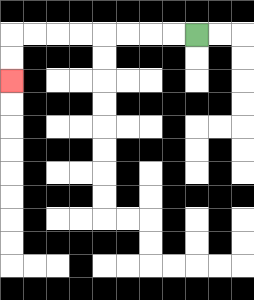{'start': '[8, 1]', 'end': '[0, 3]', 'path_directions': 'L,L,L,L,L,L,L,L,D,D', 'path_coordinates': '[[8, 1], [7, 1], [6, 1], [5, 1], [4, 1], [3, 1], [2, 1], [1, 1], [0, 1], [0, 2], [0, 3]]'}